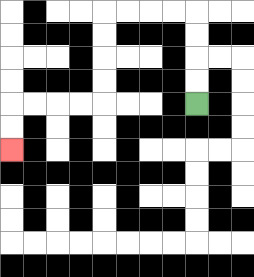{'start': '[8, 4]', 'end': '[0, 6]', 'path_directions': 'U,U,U,U,L,L,L,L,D,D,D,D,L,L,L,L,D,D', 'path_coordinates': '[[8, 4], [8, 3], [8, 2], [8, 1], [8, 0], [7, 0], [6, 0], [5, 0], [4, 0], [4, 1], [4, 2], [4, 3], [4, 4], [3, 4], [2, 4], [1, 4], [0, 4], [0, 5], [0, 6]]'}